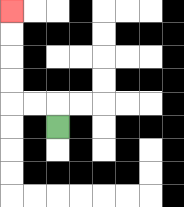{'start': '[2, 5]', 'end': '[0, 0]', 'path_directions': 'U,L,L,U,U,U,U', 'path_coordinates': '[[2, 5], [2, 4], [1, 4], [0, 4], [0, 3], [0, 2], [0, 1], [0, 0]]'}